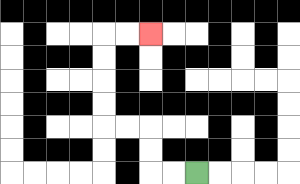{'start': '[8, 7]', 'end': '[6, 1]', 'path_directions': 'L,L,U,U,L,L,U,U,U,U,R,R', 'path_coordinates': '[[8, 7], [7, 7], [6, 7], [6, 6], [6, 5], [5, 5], [4, 5], [4, 4], [4, 3], [4, 2], [4, 1], [5, 1], [6, 1]]'}